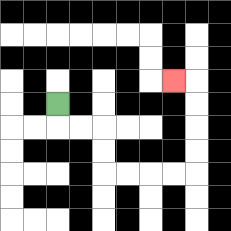{'start': '[2, 4]', 'end': '[7, 3]', 'path_directions': 'D,R,R,D,D,R,R,R,R,U,U,U,U,L', 'path_coordinates': '[[2, 4], [2, 5], [3, 5], [4, 5], [4, 6], [4, 7], [5, 7], [6, 7], [7, 7], [8, 7], [8, 6], [8, 5], [8, 4], [8, 3], [7, 3]]'}